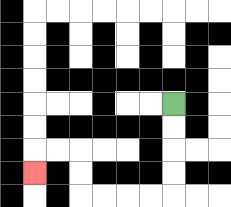{'start': '[7, 4]', 'end': '[1, 7]', 'path_directions': 'D,D,D,D,L,L,L,L,U,U,L,L,D', 'path_coordinates': '[[7, 4], [7, 5], [7, 6], [7, 7], [7, 8], [6, 8], [5, 8], [4, 8], [3, 8], [3, 7], [3, 6], [2, 6], [1, 6], [1, 7]]'}